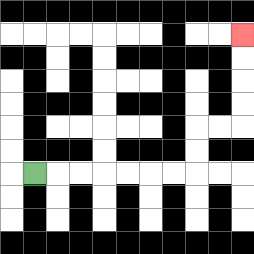{'start': '[1, 7]', 'end': '[10, 1]', 'path_directions': 'R,R,R,R,R,R,R,U,U,R,R,U,U,U,U', 'path_coordinates': '[[1, 7], [2, 7], [3, 7], [4, 7], [5, 7], [6, 7], [7, 7], [8, 7], [8, 6], [8, 5], [9, 5], [10, 5], [10, 4], [10, 3], [10, 2], [10, 1]]'}